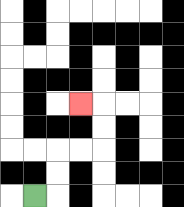{'start': '[1, 8]', 'end': '[3, 4]', 'path_directions': 'R,U,U,R,R,U,U,L', 'path_coordinates': '[[1, 8], [2, 8], [2, 7], [2, 6], [3, 6], [4, 6], [4, 5], [4, 4], [3, 4]]'}